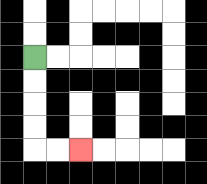{'start': '[1, 2]', 'end': '[3, 6]', 'path_directions': 'D,D,D,D,R,R', 'path_coordinates': '[[1, 2], [1, 3], [1, 4], [1, 5], [1, 6], [2, 6], [3, 6]]'}